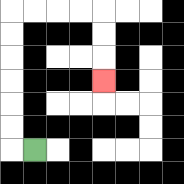{'start': '[1, 6]', 'end': '[4, 3]', 'path_directions': 'L,U,U,U,U,U,U,R,R,R,R,D,D,D', 'path_coordinates': '[[1, 6], [0, 6], [0, 5], [0, 4], [0, 3], [0, 2], [0, 1], [0, 0], [1, 0], [2, 0], [3, 0], [4, 0], [4, 1], [4, 2], [4, 3]]'}